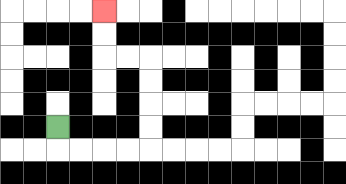{'start': '[2, 5]', 'end': '[4, 0]', 'path_directions': 'D,R,R,R,R,U,U,U,U,L,L,U,U', 'path_coordinates': '[[2, 5], [2, 6], [3, 6], [4, 6], [5, 6], [6, 6], [6, 5], [6, 4], [6, 3], [6, 2], [5, 2], [4, 2], [4, 1], [4, 0]]'}